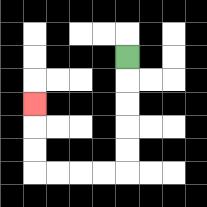{'start': '[5, 2]', 'end': '[1, 4]', 'path_directions': 'D,D,D,D,D,L,L,L,L,U,U,U', 'path_coordinates': '[[5, 2], [5, 3], [5, 4], [5, 5], [5, 6], [5, 7], [4, 7], [3, 7], [2, 7], [1, 7], [1, 6], [1, 5], [1, 4]]'}